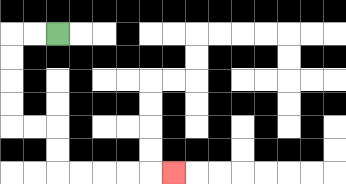{'start': '[2, 1]', 'end': '[7, 7]', 'path_directions': 'L,L,D,D,D,D,R,R,D,D,R,R,R,R,R', 'path_coordinates': '[[2, 1], [1, 1], [0, 1], [0, 2], [0, 3], [0, 4], [0, 5], [1, 5], [2, 5], [2, 6], [2, 7], [3, 7], [4, 7], [5, 7], [6, 7], [7, 7]]'}